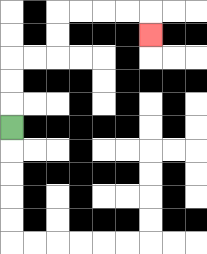{'start': '[0, 5]', 'end': '[6, 1]', 'path_directions': 'U,U,U,R,R,U,U,R,R,R,R,D', 'path_coordinates': '[[0, 5], [0, 4], [0, 3], [0, 2], [1, 2], [2, 2], [2, 1], [2, 0], [3, 0], [4, 0], [5, 0], [6, 0], [6, 1]]'}